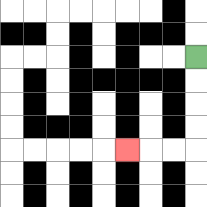{'start': '[8, 2]', 'end': '[5, 6]', 'path_directions': 'D,D,D,D,L,L,L', 'path_coordinates': '[[8, 2], [8, 3], [8, 4], [8, 5], [8, 6], [7, 6], [6, 6], [5, 6]]'}